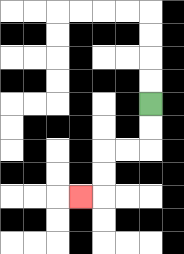{'start': '[6, 4]', 'end': '[3, 8]', 'path_directions': 'D,D,L,L,D,D,L', 'path_coordinates': '[[6, 4], [6, 5], [6, 6], [5, 6], [4, 6], [4, 7], [4, 8], [3, 8]]'}